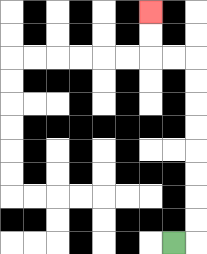{'start': '[7, 10]', 'end': '[6, 0]', 'path_directions': 'R,U,U,U,U,U,U,U,U,L,L,U,U', 'path_coordinates': '[[7, 10], [8, 10], [8, 9], [8, 8], [8, 7], [8, 6], [8, 5], [8, 4], [8, 3], [8, 2], [7, 2], [6, 2], [6, 1], [6, 0]]'}